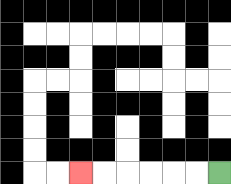{'start': '[9, 7]', 'end': '[3, 7]', 'path_directions': 'L,L,L,L,L,L', 'path_coordinates': '[[9, 7], [8, 7], [7, 7], [6, 7], [5, 7], [4, 7], [3, 7]]'}